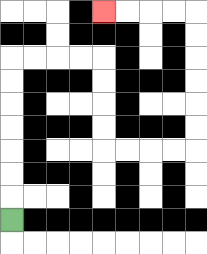{'start': '[0, 9]', 'end': '[4, 0]', 'path_directions': 'U,U,U,U,U,U,U,R,R,R,R,D,D,D,D,R,R,R,R,U,U,U,U,U,U,L,L,L,L', 'path_coordinates': '[[0, 9], [0, 8], [0, 7], [0, 6], [0, 5], [0, 4], [0, 3], [0, 2], [1, 2], [2, 2], [3, 2], [4, 2], [4, 3], [4, 4], [4, 5], [4, 6], [5, 6], [6, 6], [7, 6], [8, 6], [8, 5], [8, 4], [8, 3], [8, 2], [8, 1], [8, 0], [7, 0], [6, 0], [5, 0], [4, 0]]'}